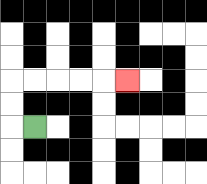{'start': '[1, 5]', 'end': '[5, 3]', 'path_directions': 'L,U,U,R,R,R,R,R', 'path_coordinates': '[[1, 5], [0, 5], [0, 4], [0, 3], [1, 3], [2, 3], [3, 3], [4, 3], [5, 3]]'}